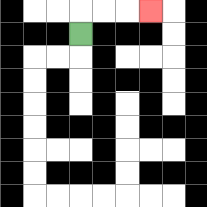{'start': '[3, 1]', 'end': '[6, 0]', 'path_directions': 'U,R,R,R', 'path_coordinates': '[[3, 1], [3, 0], [4, 0], [5, 0], [6, 0]]'}